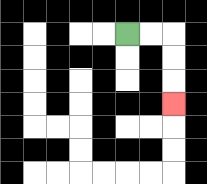{'start': '[5, 1]', 'end': '[7, 4]', 'path_directions': 'R,R,D,D,D', 'path_coordinates': '[[5, 1], [6, 1], [7, 1], [7, 2], [7, 3], [7, 4]]'}